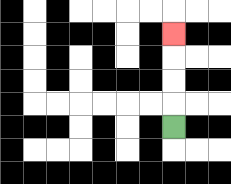{'start': '[7, 5]', 'end': '[7, 1]', 'path_directions': 'U,U,U,U', 'path_coordinates': '[[7, 5], [7, 4], [7, 3], [7, 2], [7, 1]]'}